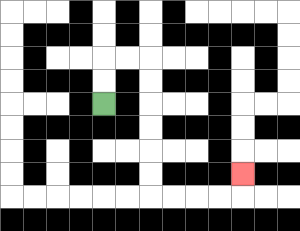{'start': '[4, 4]', 'end': '[10, 7]', 'path_directions': 'U,U,R,R,D,D,D,D,D,D,R,R,R,R,U', 'path_coordinates': '[[4, 4], [4, 3], [4, 2], [5, 2], [6, 2], [6, 3], [6, 4], [6, 5], [6, 6], [6, 7], [6, 8], [7, 8], [8, 8], [9, 8], [10, 8], [10, 7]]'}